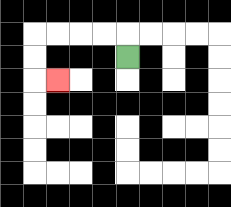{'start': '[5, 2]', 'end': '[2, 3]', 'path_directions': 'U,L,L,L,L,D,D,R', 'path_coordinates': '[[5, 2], [5, 1], [4, 1], [3, 1], [2, 1], [1, 1], [1, 2], [1, 3], [2, 3]]'}